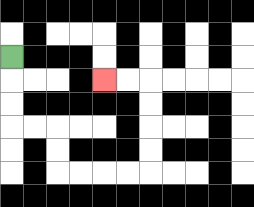{'start': '[0, 2]', 'end': '[4, 3]', 'path_directions': 'D,D,D,R,R,D,D,R,R,R,R,U,U,U,U,L,L', 'path_coordinates': '[[0, 2], [0, 3], [0, 4], [0, 5], [1, 5], [2, 5], [2, 6], [2, 7], [3, 7], [4, 7], [5, 7], [6, 7], [6, 6], [6, 5], [6, 4], [6, 3], [5, 3], [4, 3]]'}